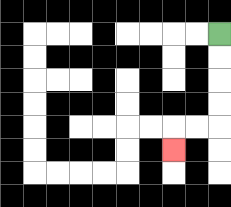{'start': '[9, 1]', 'end': '[7, 6]', 'path_directions': 'D,D,D,D,L,L,D', 'path_coordinates': '[[9, 1], [9, 2], [9, 3], [9, 4], [9, 5], [8, 5], [7, 5], [7, 6]]'}